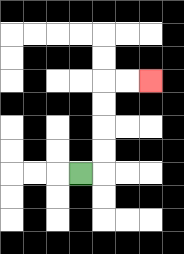{'start': '[3, 7]', 'end': '[6, 3]', 'path_directions': 'R,U,U,U,U,R,R', 'path_coordinates': '[[3, 7], [4, 7], [4, 6], [4, 5], [4, 4], [4, 3], [5, 3], [6, 3]]'}